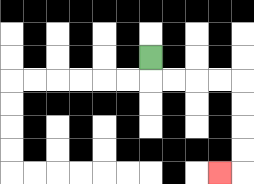{'start': '[6, 2]', 'end': '[9, 7]', 'path_directions': 'D,R,R,R,R,D,D,D,D,L', 'path_coordinates': '[[6, 2], [6, 3], [7, 3], [8, 3], [9, 3], [10, 3], [10, 4], [10, 5], [10, 6], [10, 7], [9, 7]]'}